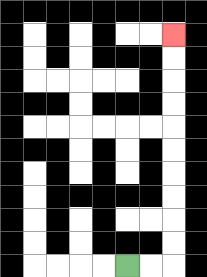{'start': '[5, 11]', 'end': '[7, 1]', 'path_directions': 'R,R,U,U,U,U,U,U,U,U,U,U', 'path_coordinates': '[[5, 11], [6, 11], [7, 11], [7, 10], [7, 9], [7, 8], [7, 7], [7, 6], [7, 5], [7, 4], [7, 3], [7, 2], [7, 1]]'}